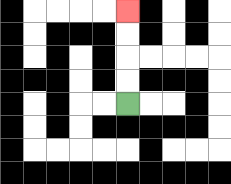{'start': '[5, 4]', 'end': '[5, 0]', 'path_directions': 'U,U,U,U', 'path_coordinates': '[[5, 4], [5, 3], [5, 2], [5, 1], [5, 0]]'}